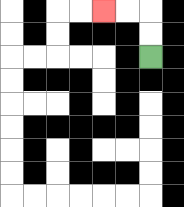{'start': '[6, 2]', 'end': '[4, 0]', 'path_directions': 'U,U,L,L', 'path_coordinates': '[[6, 2], [6, 1], [6, 0], [5, 0], [4, 0]]'}